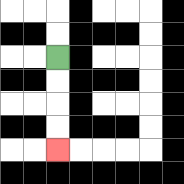{'start': '[2, 2]', 'end': '[2, 6]', 'path_directions': 'D,D,D,D', 'path_coordinates': '[[2, 2], [2, 3], [2, 4], [2, 5], [2, 6]]'}